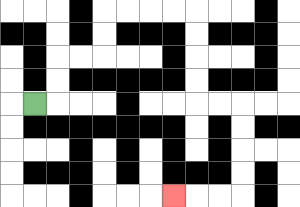{'start': '[1, 4]', 'end': '[7, 8]', 'path_directions': 'R,U,U,R,R,U,U,R,R,R,R,D,D,D,D,R,R,D,D,D,D,L,L,L', 'path_coordinates': '[[1, 4], [2, 4], [2, 3], [2, 2], [3, 2], [4, 2], [4, 1], [4, 0], [5, 0], [6, 0], [7, 0], [8, 0], [8, 1], [8, 2], [8, 3], [8, 4], [9, 4], [10, 4], [10, 5], [10, 6], [10, 7], [10, 8], [9, 8], [8, 8], [7, 8]]'}